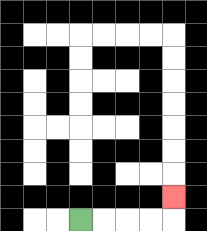{'start': '[3, 9]', 'end': '[7, 8]', 'path_directions': 'R,R,R,R,U', 'path_coordinates': '[[3, 9], [4, 9], [5, 9], [6, 9], [7, 9], [7, 8]]'}